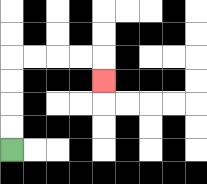{'start': '[0, 6]', 'end': '[4, 3]', 'path_directions': 'U,U,U,U,R,R,R,R,D', 'path_coordinates': '[[0, 6], [0, 5], [0, 4], [0, 3], [0, 2], [1, 2], [2, 2], [3, 2], [4, 2], [4, 3]]'}